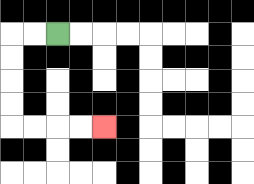{'start': '[2, 1]', 'end': '[4, 5]', 'path_directions': 'L,L,D,D,D,D,R,R,R,R', 'path_coordinates': '[[2, 1], [1, 1], [0, 1], [0, 2], [0, 3], [0, 4], [0, 5], [1, 5], [2, 5], [3, 5], [4, 5]]'}